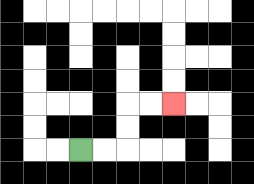{'start': '[3, 6]', 'end': '[7, 4]', 'path_directions': 'R,R,U,U,R,R', 'path_coordinates': '[[3, 6], [4, 6], [5, 6], [5, 5], [5, 4], [6, 4], [7, 4]]'}